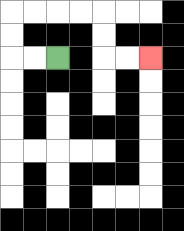{'start': '[2, 2]', 'end': '[6, 2]', 'path_directions': 'L,L,U,U,R,R,R,R,D,D,R,R', 'path_coordinates': '[[2, 2], [1, 2], [0, 2], [0, 1], [0, 0], [1, 0], [2, 0], [3, 0], [4, 0], [4, 1], [4, 2], [5, 2], [6, 2]]'}